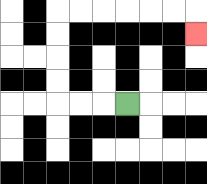{'start': '[5, 4]', 'end': '[8, 1]', 'path_directions': 'L,L,L,U,U,U,U,R,R,R,R,R,R,D', 'path_coordinates': '[[5, 4], [4, 4], [3, 4], [2, 4], [2, 3], [2, 2], [2, 1], [2, 0], [3, 0], [4, 0], [5, 0], [6, 0], [7, 0], [8, 0], [8, 1]]'}